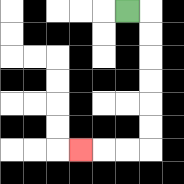{'start': '[5, 0]', 'end': '[3, 6]', 'path_directions': 'R,D,D,D,D,D,D,L,L,L', 'path_coordinates': '[[5, 0], [6, 0], [6, 1], [6, 2], [6, 3], [6, 4], [6, 5], [6, 6], [5, 6], [4, 6], [3, 6]]'}